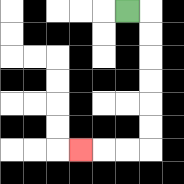{'start': '[5, 0]', 'end': '[3, 6]', 'path_directions': 'R,D,D,D,D,D,D,L,L,L', 'path_coordinates': '[[5, 0], [6, 0], [6, 1], [6, 2], [6, 3], [6, 4], [6, 5], [6, 6], [5, 6], [4, 6], [3, 6]]'}